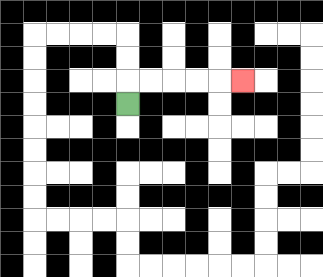{'start': '[5, 4]', 'end': '[10, 3]', 'path_directions': 'U,R,R,R,R,R', 'path_coordinates': '[[5, 4], [5, 3], [6, 3], [7, 3], [8, 3], [9, 3], [10, 3]]'}